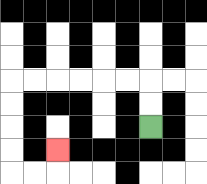{'start': '[6, 5]', 'end': '[2, 6]', 'path_directions': 'U,U,L,L,L,L,L,L,D,D,D,D,R,R,U', 'path_coordinates': '[[6, 5], [6, 4], [6, 3], [5, 3], [4, 3], [3, 3], [2, 3], [1, 3], [0, 3], [0, 4], [0, 5], [0, 6], [0, 7], [1, 7], [2, 7], [2, 6]]'}